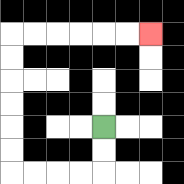{'start': '[4, 5]', 'end': '[6, 1]', 'path_directions': 'D,D,L,L,L,L,U,U,U,U,U,U,R,R,R,R,R,R', 'path_coordinates': '[[4, 5], [4, 6], [4, 7], [3, 7], [2, 7], [1, 7], [0, 7], [0, 6], [0, 5], [0, 4], [0, 3], [0, 2], [0, 1], [1, 1], [2, 1], [3, 1], [4, 1], [5, 1], [6, 1]]'}